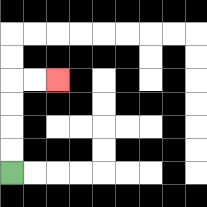{'start': '[0, 7]', 'end': '[2, 3]', 'path_directions': 'U,U,U,U,R,R', 'path_coordinates': '[[0, 7], [0, 6], [0, 5], [0, 4], [0, 3], [1, 3], [2, 3]]'}